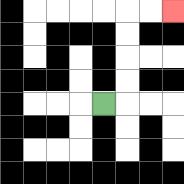{'start': '[4, 4]', 'end': '[7, 0]', 'path_directions': 'R,U,U,U,U,R,R', 'path_coordinates': '[[4, 4], [5, 4], [5, 3], [5, 2], [5, 1], [5, 0], [6, 0], [7, 0]]'}